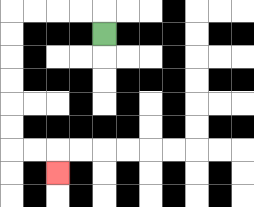{'start': '[4, 1]', 'end': '[2, 7]', 'path_directions': 'U,L,L,L,L,D,D,D,D,D,D,R,R,D', 'path_coordinates': '[[4, 1], [4, 0], [3, 0], [2, 0], [1, 0], [0, 0], [0, 1], [0, 2], [0, 3], [0, 4], [0, 5], [0, 6], [1, 6], [2, 6], [2, 7]]'}